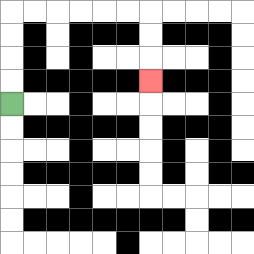{'start': '[0, 4]', 'end': '[6, 3]', 'path_directions': 'U,U,U,U,R,R,R,R,R,R,D,D,D', 'path_coordinates': '[[0, 4], [0, 3], [0, 2], [0, 1], [0, 0], [1, 0], [2, 0], [3, 0], [4, 0], [5, 0], [6, 0], [6, 1], [6, 2], [6, 3]]'}